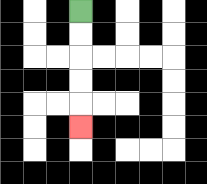{'start': '[3, 0]', 'end': '[3, 5]', 'path_directions': 'D,D,D,D,D', 'path_coordinates': '[[3, 0], [3, 1], [3, 2], [3, 3], [3, 4], [3, 5]]'}